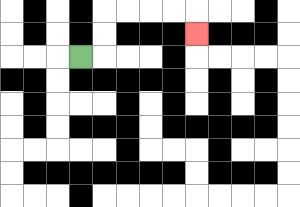{'start': '[3, 2]', 'end': '[8, 1]', 'path_directions': 'R,U,U,R,R,R,R,D', 'path_coordinates': '[[3, 2], [4, 2], [4, 1], [4, 0], [5, 0], [6, 0], [7, 0], [8, 0], [8, 1]]'}